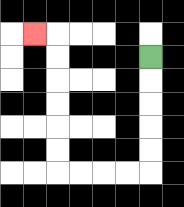{'start': '[6, 2]', 'end': '[1, 1]', 'path_directions': 'D,D,D,D,D,L,L,L,L,U,U,U,U,U,U,L', 'path_coordinates': '[[6, 2], [6, 3], [6, 4], [6, 5], [6, 6], [6, 7], [5, 7], [4, 7], [3, 7], [2, 7], [2, 6], [2, 5], [2, 4], [2, 3], [2, 2], [2, 1], [1, 1]]'}